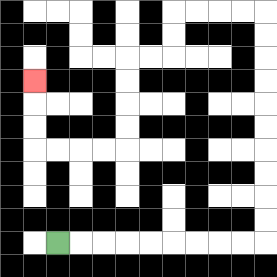{'start': '[2, 10]', 'end': '[1, 3]', 'path_directions': 'R,R,R,R,R,R,R,R,R,U,U,U,U,U,U,U,U,U,U,L,L,L,L,D,D,L,L,D,D,D,D,L,L,L,L,U,U,U', 'path_coordinates': '[[2, 10], [3, 10], [4, 10], [5, 10], [6, 10], [7, 10], [8, 10], [9, 10], [10, 10], [11, 10], [11, 9], [11, 8], [11, 7], [11, 6], [11, 5], [11, 4], [11, 3], [11, 2], [11, 1], [11, 0], [10, 0], [9, 0], [8, 0], [7, 0], [7, 1], [7, 2], [6, 2], [5, 2], [5, 3], [5, 4], [5, 5], [5, 6], [4, 6], [3, 6], [2, 6], [1, 6], [1, 5], [1, 4], [1, 3]]'}